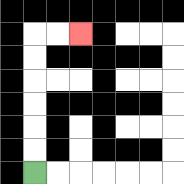{'start': '[1, 7]', 'end': '[3, 1]', 'path_directions': 'U,U,U,U,U,U,R,R', 'path_coordinates': '[[1, 7], [1, 6], [1, 5], [1, 4], [1, 3], [1, 2], [1, 1], [2, 1], [3, 1]]'}